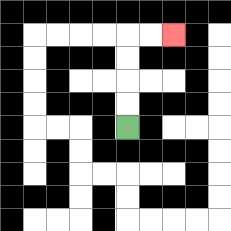{'start': '[5, 5]', 'end': '[7, 1]', 'path_directions': 'U,U,U,U,R,R', 'path_coordinates': '[[5, 5], [5, 4], [5, 3], [5, 2], [5, 1], [6, 1], [7, 1]]'}